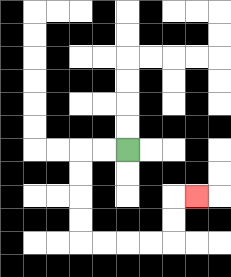{'start': '[5, 6]', 'end': '[8, 8]', 'path_directions': 'L,L,D,D,D,D,R,R,R,R,U,U,R', 'path_coordinates': '[[5, 6], [4, 6], [3, 6], [3, 7], [3, 8], [3, 9], [3, 10], [4, 10], [5, 10], [6, 10], [7, 10], [7, 9], [7, 8], [8, 8]]'}